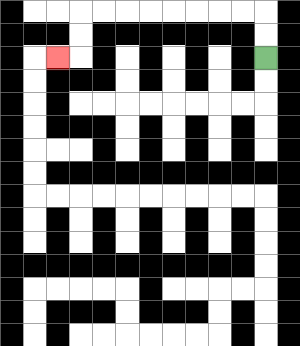{'start': '[11, 2]', 'end': '[2, 2]', 'path_directions': 'U,U,L,L,L,L,L,L,L,L,D,D,L', 'path_coordinates': '[[11, 2], [11, 1], [11, 0], [10, 0], [9, 0], [8, 0], [7, 0], [6, 0], [5, 0], [4, 0], [3, 0], [3, 1], [3, 2], [2, 2]]'}